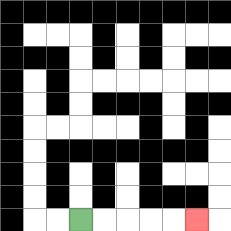{'start': '[3, 9]', 'end': '[8, 9]', 'path_directions': 'R,R,R,R,R', 'path_coordinates': '[[3, 9], [4, 9], [5, 9], [6, 9], [7, 9], [8, 9]]'}